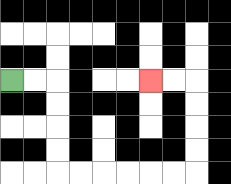{'start': '[0, 3]', 'end': '[6, 3]', 'path_directions': 'R,R,D,D,D,D,R,R,R,R,R,R,U,U,U,U,L,L', 'path_coordinates': '[[0, 3], [1, 3], [2, 3], [2, 4], [2, 5], [2, 6], [2, 7], [3, 7], [4, 7], [5, 7], [6, 7], [7, 7], [8, 7], [8, 6], [8, 5], [8, 4], [8, 3], [7, 3], [6, 3]]'}